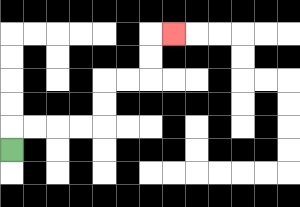{'start': '[0, 6]', 'end': '[7, 1]', 'path_directions': 'U,R,R,R,R,U,U,R,R,U,U,R', 'path_coordinates': '[[0, 6], [0, 5], [1, 5], [2, 5], [3, 5], [4, 5], [4, 4], [4, 3], [5, 3], [6, 3], [6, 2], [6, 1], [7, 1]]'}